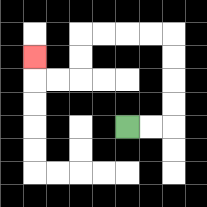{'start': '[5, 5]', 'end': '[1, 2]', 'path_directions': 'R,R,U,U,U,U,L,L,L,L,D,D,L,L,U', 'path_coordinates': '[[5, 5], [6, 5], [7, 5], [7, 4], [7, 3], [7, 2], [7, 1], [6, 1], [5, 1], [4, 1], [3, 1], [3, 2], [3, 3], [2, 3], [1, 3], [1, 2]]'}